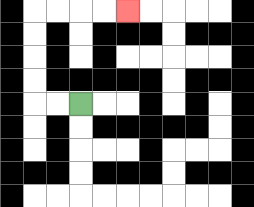{'start': '[3, 4]', 'end': '[5, 0]', 'path_directions': 'L,L,U,U,U,U,R,R,R,R', 'path_coordinates': '[[3, 4], [2, 4], [1, 4], [1, 3], [1, 2], [1, 1], [1, 0], [2, 0], [3, 0], [4, 0], [5, 0]]'}